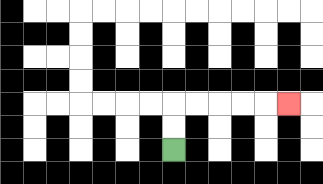{'start': '[7, 6]', 'end': '[12, 4]', 'path_directions': 'U,U,R,R,R,R,R', 'path_coordinates': '[[7, 6], [7, 5], [7, 4], [8, 4], [9, 4], [10, 4], [11, 4], [12, 4]]'}